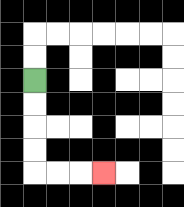{'start': '[1, 3]', 'end': '[4, 7]', 'path_directions': 'D,D,D,D,R,R,R', 'path_coordinates': '[[1, 3], [1, 4], [1, 5], [1, 6], [1, 7], [2, 7], [3, 7], [4, 7]]'}